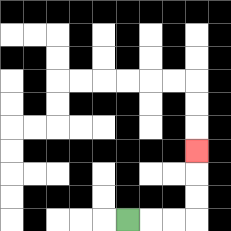{'start': '[5, 9]', 'end': '[8, 6]', 'path_directions': 'R,R,R,U,U,U', 'path_coordinates': '[[5, 9], [6, 9], [7, 9], [8, 9], [8, 8], [8, 7], [8, 6]]'}